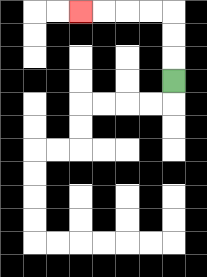{'start': '[7, 3]', 'end': '[3, 0]', 'path_directions': 'U,U,U,L,L,L,L', 'path_coordinates': '[[7, 3], [7, 2], [7, 1], [7, 0], [6, 0], [5, 0], [4, 0], [3, 0]]'}